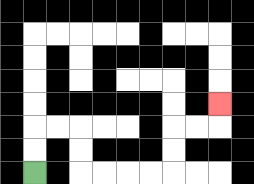{'start': '[1, 7]', 'end': '[9, 4]', 'path_directions': 'U,U,R,R,D,D,R,R,R,R,U,U,R,R,U', 'path_coordinates': '[[1, 7], [1, 6], [1, 5], [2, 5], [3, 5], [3, 6], [3, 7], [4, 7], [5, 7], [6, 7], [7, 7], [7, 6], [7, 5], [8, 5], [9, 5], [9, 4]]'}